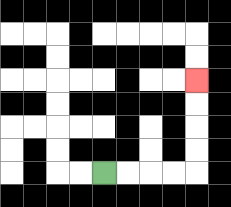{'start': '[4, 7]', 'end': '[8, 3]', 'path_directions': 'R,R,R,R,U,U,U,U', 'path_coordinates': '[[4, 7], [5, 7], [6, 7], [7, 7], [8, 7], [8, 6], [8, 5], [8, 4], [8, 3]]'}